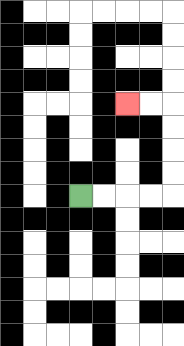{'start': '[3, 8]', 'end': '[5, 4]', 'path_directions': 'R,R,R,R,U,U,U,U,L,L', 'path_coordinates': '[[3, 8], [4, 8], [5, 8], [6, 8], [7, 8], [7, 7], [7, 6], [7, 5], [7, 4], [6, 4], [5, 4]]'}